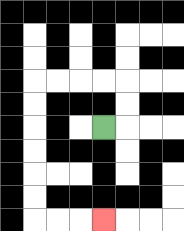{'start': '[4, 5]', 'end': '[4, 9]', 'path_directions': 'R,U,U,L,L,L,L,D,D,D,D,D,D,R,R,R', 'path_coordinates': '[[4, 5], [5, 5], [5, 4], [5, 3], [4, 3], [3, 3], [2, 3], [1, 3], [1, 4], [1, 5], [1, 6], [1, 7], [1, 8], [1, 9], [2, 9], [3, 9], [4, 9]]'}